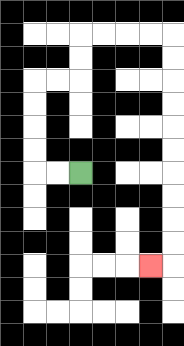{'start': '[3, 7]', 'end': '[6, 11]', 'path_directions': 'L,L,U,U,U,U,R,R,U,U,R,R,R,R,D,D,D,D,D,D,D,D,D,D,L', 'path_coordinates': '[[3, 7], [2, 7], [1, 7], [1, 6], [1, 5], [1, 4], [1, 3], [2, 3], [3, 3], [3, 2], [3, 1], [4, 1], [5, 1], [6, 1], [7, 1], [7, 2], [7, 3], [7, 4], [7, 5], [7, 6], [7, 7], [7, 8], [7, 9], [7, 10], [7, 11], [6, 11]]'}